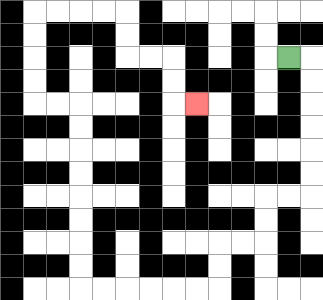{'start': '[12, 2]', 'end': '[8, 4]', 'path_directions': 'R,D,D,D,D,D,D,L,L,D,D,L,L,D,D,L,L,L,L,L,L,U,U,U,U,U,U,U,U,L,L,U,U,U,U,R,R,R,R,D,D,R,R,D,D,R', 'path_coordinates': '[[12, 2], [13, 2], [13, 3], [13, 4], [13, 5], [13, 6], [13, 7], [13, 8], [12, 8], [11, 8], [11, 9], [11, 10], [10, 10], [9, 10], [9, 11], [9, 12], [8, 12], [7, 12], [6, 12], [5, 12], [4, 12], [3, 12], [3, 11], [3, 10], [3, 9], [3, 8], [3, 7], [3, 6], [3, 5], [3, 4], [2, 4], [1, 4], [1, 3], [1, 2], [1, 1], [1, 0], [2, 0], [3, 0], [4, 0], [5, 0], [5, 1], [5, 2], [6, 2], [7, 2], [7, 3], [7, 4], [8, 4]]'}